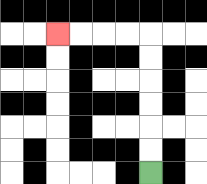{'start': '[6, 7]', 'end': '[2, 1]', 'path_directions': 'U,U,U,U,U,U,L,L,L,L', 'path_coordinates': '[[6, 7], [6, 6], [6, 5], [6, 4], [6, 3], [6, 2], [6, 1], [5, 1], [4, 1], [3, 1], [2, 1]]'}